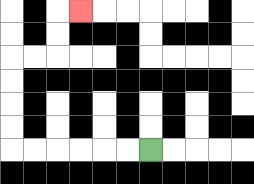{'start': '[6, 6]', 'end': '[3, 0]', 'path_directions': 'L,L,L,L,L,L,U,U,U,U,R,R,U,U,R', 'path_coordinates': '[[6, 6], [5, 6], [4, 6], [3, 6], [2, 6], [1, 6], [0, 6], [0, 5], [0, 4], [0, 3], [0, 2], [1, 2], [2, 2], [2, 1], [2, 0], [3, 0]]'}